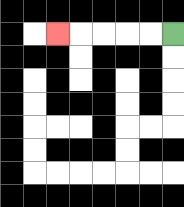{'start': '[7, 1]', 'end': '[2, 1]', 'path_directions': 'L,L,L,L,L', 'path_coordinates': '[[7, 1], [6, 1], [5, 1], [4, 1], [3, 1], [2, 1]]'}